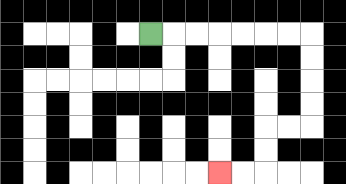{'start': '[6, 1]', 'end': '[9, 7]', 'path_directions': 'R,R,R,R,R,R,R,D,D,D,D,L,L,D,D,L,L', 'path_coordinates': '[[6, 1], [7, 1], [8, 1], [9, 1], [10, 1], [11, 1], [12, 1], [13, 1], [13, 2], [13, 3], [13, 4], [13, 5], [12, 5], [11, 5], [11, 6], [11, 7], [10, 7], [9, 7]]'}